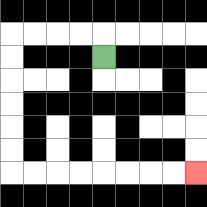{'start': '[4, 2]', 'end': '[8, 7]', 'path_directions': 'U,L,L,L,L,D,D,D,D,D,D,R,R,R,R,R,R,R,R', 'path_coordinates': '[[4, 2], [4, 1], [3, 1], [2, 1], [1, 1], [0, 1], [0, 2], [0, 3], [0, 4], [0, 5], [0, 6], [0, 7], [1, 7], [2, 7], [3, 7], [4, 7], [5, 7], [6, 7], [7, 7], [8, 7]]'}